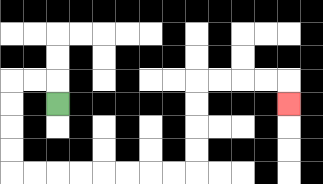{'start': '[2, 4]', 'end': '[12, 4]', 'path_directions': 'U,L,L,D,D,D,D,R,R,R,R,R,R,R,R,U,U,U,U,R,R,R,R,D', 'path_coordinates': '[[2, 4], [2, 3], [1, 3], [0, 3], [0, 4], [0, 5], [0, 6], [0, 7], [1, 7], [2, 7], [3, 7], [4, 7], [5, 7], [6, 7], [7, 7], [8, 7], [8, 6], [8, 5], [8, 4], [8, 3], [9, 3], [10, 3], [11, 3], [12, 3], [12, 4]]'}